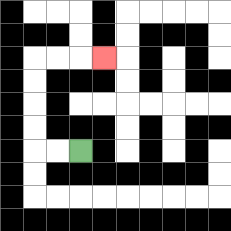{'start': '[3, 6]', 'end': '[4, 2]', 'path_directions': 'L,L,U,U,U,U,R,R,R', 'path_coordinates': '[[3, 6], [2, 6], [1, 6], [1, 5], [1, 4], [1, 3], [1, 2], [2, 2], [3, 2], [4, 2]]'}